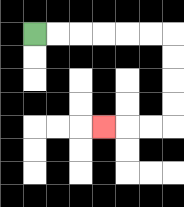{'start': '[1, 1]', 'end': '[4, 5]', 'path_directions': 'R,R,R,R,R,R,D,D,D,D,L,L,L', 'path_coordinates': '[[1, 1], [2, 1], [3, 1], [4, 1], [5, 1], [6, 1], [7, 1], [7, 2], [7, 3], [7, 4], [7, 5], [6, 5], [5, 5], [4, 5]]'}